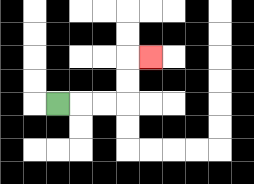{'start': '[2, 4]', 'end': '[6, 2]', 'path_directions': 'R,R,R,U,U,R', 'path_coordinates': '[[2, 4], [3, 4], [4, 4], [5, 4], [5, 3], [5, 2], [6, 2]]'}